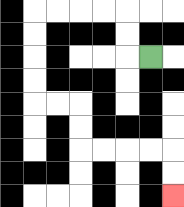{'start': '[6, 2]', 'end': '[7, 8]', 'path_directions': 'L,U,U,L,L,L,L,D,D,D,D,R,R,D,D,R,R,R,R,D,D', 'path_coordinates': '[[6, 2], [5, 2], [5, 1], [5, 0], [4, 0], [3, 0], [2, 0], [1, 0], [1, 1], [1, 2], [1, 3], [1, 4], [2, 4], [3, 4], [3, 5], [3, 6], [4, 6], [5, 6], [6, 6], [7, 6], [7, 7], [7, 8]]'}